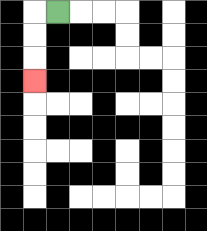{'start': '[2, 0]', 'end': '[1, 3]', 'path_directions': 'L,D,D,D', 'path_coordinates': '[[2, 0], [1, 0], [1, 1], [1, 2], [1, 3]]'}